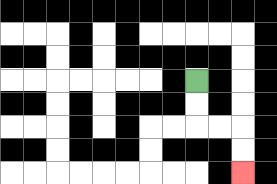{'start': '[8, 3]', 'end': '[10, 7]', 'path_directions': 'D,D,R,R,D,D', 'path_coordinates': '[[8, 3], [8, 4], [8, 5], [9, 5], [10, 5], [10, 6], [10, 7]]'}